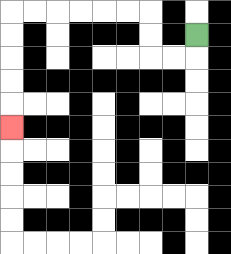{'start': '[8, 1]', 'end': '[0, 5]', 'path_directions': 'D,L,L,U,U,L,L,L,L,L,L,D,D,D,D,D', 'path_coordinates': '[[8, 1], [8, 2], [7, 2], [6, 2], [6, 1], [6, 0], [5, 0], [4, 0], [3, 0], [2, 0], [1, 0], [0, 0], [0, 1], [0, 2], [0, 3], [0, 4], [0, 5]]'}